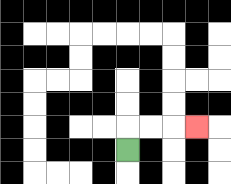{'start': '[5, 6]', 'end': '[8, 5]', 'path_directions': 'U,R,R,R', 'path_coordinates': '[[5, 6], [5, 5], [6, 5], [7, 5], [8, 5]]'}